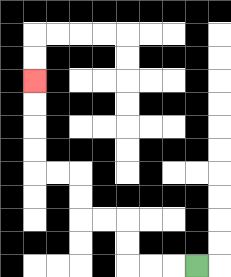{'start': '[8, 11]', 'end': '[1, 3]', 'path_directions': 'L,L,L,U,U,L,L,U,U,L,L,U,U,U,U', 'path_coordinates': '[[8, 11], [7, 11], [6, 11], [5, 11], [5, 10], [5, 9], [4, 9], [3, 9], [3, 8], [3, 7], [2, 7], [1, 7], [1, 6], [1, 5], [1, 4], [1, 3]]'}